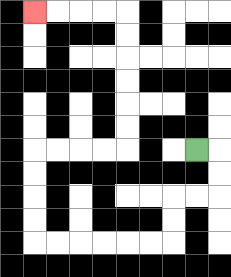{'start': '[8, 6]', 'end': '[1, 0]', 'path_directions': 'R,D,D,L,L,D,D,L,L,L,L,L,L,U,U,U,U,R,R,R,R,U,U,U,U,U,U,L,L,L,L', 'path_coordinates': '[[8, 6], [9, 6], [9, 7], [9, 8], [8, 8], [7, 8], [7, 9], [7, 10], [6, 10], [5, 10], [4, 10], [3, 10], [2, 10], [1, 10], [1, 9], [1, 8], [1, 7], [1, 6], [2, 6], [3, 6], [4, 6], [5, 6], [5, 5], [5, 4], [5, 3], [5, 2], [5, 1], [5, 0], [4, 0], [3, 0], [2, 0], [1, 0]]'}